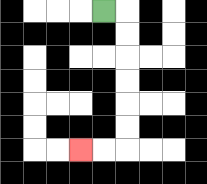{'start': '[4, 0]', 'end': '[3, 6]', 'path_directions': 'R,D,D,D,D,D,D,L,L', 'path_coordinates': '[[4, 0], [5, 0], [5, 1], [5, 2], [5, 3], [5, 4], [5, 5], [5, 6], [4, 6], [3, 6]]'}